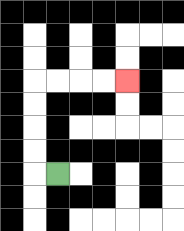{'start': '[2, 7]', 'end': '[5, 3]', 'path_directions': 'L,U,U,U,U,R,R,R,R', 'path_coordinates': '[[2, 7], [1, 7], [1, 6], [1, 5], [1, 4], [1, 3], [2, 3], [3, 3], [4, 3], [5, 3]]'}